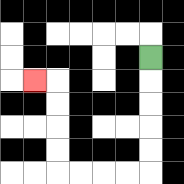{'start': '[6, 2]', 'end': '[1, 3]', 'path_directions': 'D,D,D,D,D,L,L,L,L,U,U,U,U,L', 'path_coordinates': '[[6, 2], [6, 3], [6, 4], [6, 5], [6, 6], [6, 7], [5, 7], [4, 7], [3, 7], [2, 7], [2, 6], [2, 5], [2, 4], [2, 3], [1, 3]]'}